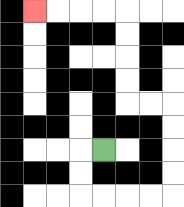{'start': '[4, 6]', 'end': '[1, 0]', 'path_directions': 'L,D,D,R,R,R,R,U,U,U,U,L,L,U,U,U,U,L,L,L,L', 'path_coordinates': '[[4, 6], [3, 6], [3, 7], [3, 8], [4, 8], [5, 8], [6, 8], [7, 8], [7, 7], [7, 6], [7, 5], [7, 4], [6, 4], [5, 4], [5, 3], [5, 2], [5, 1], [5, 0], [4, 0], [3, 0], [2, 0], [1, 0]]'}